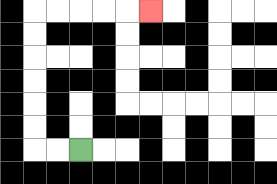{'start': '[3, 6]', 'end': '[6, 0]', 'path_directions': 'L,L,U,U,U,U,U,U,R,R,R,R,R', 'path_coordinates': '[[3, 6], [2, 6], [1, 6], [1, 5], [1, 4], [1, 3], [1, 2], [1, 1], [1, 0], [2, 0], [3, 0], [4, 0], [5, 0], [6, 0]]'}